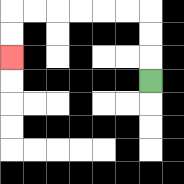{'start': '[6, 3]', 'end': '[0, 2]', 'path_directions': 'U,U,U,L,L,L,L,L,L,D,D', 'path_coordinates': '[[6, 3], [6, 2], [6, 1], [6, 0], [5, 0], [4, 0], [3, 0], [2, 0], [1, 0], [0, 0], [0, 1], [0, 2]]'}